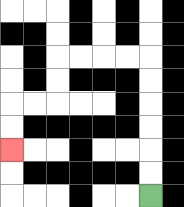{'start': '[6, 8]', 'end': '[0, 6]', 'path_directions': 'U,U,U,U,U,U,L,L,L,L,D,D,L,L,D,D', 'path_coordinates': '[[6, 8], [6, 7], [6, 6], [6, 5], [6, 4], [6, 3], [6, 2], [5, 2], [4, 2], [3, 2], [2, 2], [2, 3], [2, 4], [1, 4], [0, 4], [0, 5], [0, 6]]'}